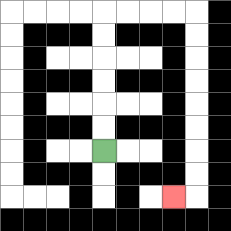{'start': '[4, 6]', 'end': '[7, 8]', 'path_directions': 'U,U,U,U,U,U,R,R,R,R,D,D,D,D,D,D,D,D,L', 'path_coordinates': '[[4, 6], [4, 5], [4, 4], [4, 3], [4, 2], [4, 1], [4, 0], [5, 0], [6, 0], [7, 0], [8, 0], [8, 1], [8, 2], [8, 3], [8, 4], [8, 5], [8, 6], [8, 7], [8, 8], [7, 8]]'}